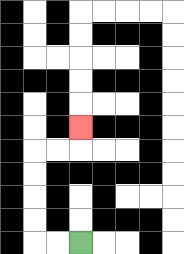{'start': '[3, 10]', 'end': '[3, 5]', 'path_directions': 'L,L,U,U,U,U,R,R,U', 'path_coordinates': '[[3, 10], [2, 10], [1, 10], [1, 9], [1, 8], [1, 7], [1, 6], [2, 6], [3, 6], [3, 5]]'}